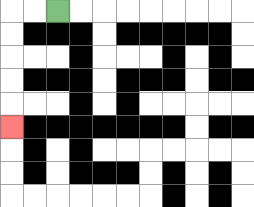{'start': '[2, 0]', 'end': '[0, 5]', 'path_directions': 'L,L,D,D,D,D,D', 'path_coordinates': '[[2, 0], [1, 0], [0, 0], [0, 1], [0, 2], [0, 3], [0, 4], [0, 5]]'}